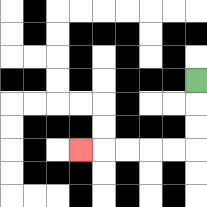{'start': '[8, 3]', 'end': '[3, 6]', 'path_directions': 'D,D,D,L,L,L,L,L', 'path_coordinates': '[[8, 3], [8, 4], [8, 5], [8, 6], [7, 6], [6, 6], [5, 6], [4, 6], [3, 6]]'}